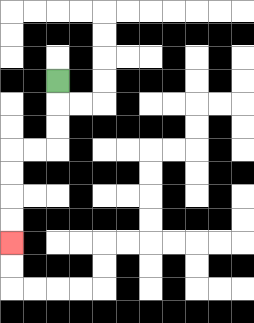{'start': '[2, 3]', 'end': '[0, 10]', 'path_directions': 'D,D,D,L,L,D,D,D,D', 'path_coordinates': '[[2, 3], [2, 4], [2, 5], [2, 6], [1, 6], [0, 6], [0, 7], [0, 8], [0, 9], [0, 10]]'}